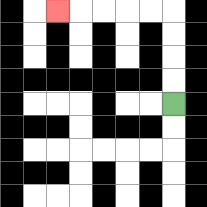{'start': '[7, 4]', 'end': '[2, 0]', 'path_directions': 'U,U,U,U,L,L,L,L,L', 'path_coordinates': '[[7, 4], [7, 3], [7, 2], [7, 1], [7, 0], [6, 0], [5, 0], [4, 0], [3, 0], [2, 0]]'}